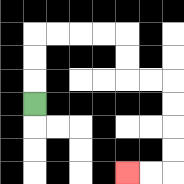{'start': '[1, 4]', 'end': '[5, 7]', 'path_directions': 'U,U,U,R,R,R,R,D,D,R,R,D,D,D,D,L,L', 'path_coordinates': '[[1, 4], [1, 3], [1, 2], [1, 1], [2, 1], [3, 1], [4, 1], [5, 1], [5, 2], [5, 3], [6, 3], [7, 3], [7, 4], [7, 5], [7, 6], [7, 7], [6, 7], [5, 7]]'}